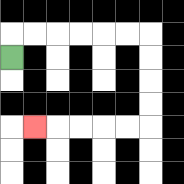{'start': '[0, 2]', 'end': '[1, 5]', 'path_directions': 'U,R,R,R,R,R,R,D,D,D,D,L,L,L,L,L', 'path_coordinates': '[[0, 2], [0, 1], [1, 1], [2, 1], [3, 1], [4, 1], [5, 1], [6, 1], [6, 2], [6, 3], [6, 4], [6, 5], [5, 5], [4, 5], [3, 5], [2, 5], [1, 5]]'}